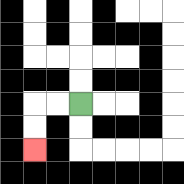{'start': '[3, 4]', 'end': '[1, 6]', 'path_directions': 'L,L,D,D', 'path_coordinates': '[[3, 4], [2, 4], [1, 4], [1, 5], [1, 6]]'}